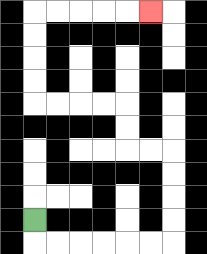{'start': '[1, 9]', 'end': '[6, 0]', 'path_directions': 'D,R,R,R,R,R,R,U,U,U,U,L,L,U,U,L,L,L,L,U,U,U,U,R,R,R,R,R', 'path_coordinates': '[[1, 9], [1, 10], [2, 10], [3, 10], [4, 10], [5, 10], [6, 10], [7, 10], [7, 9], [7, 8], [7, 7], [7, 6], [6, 6], [5, 6], [5, 5], [5, 4], [4, 4], [3, 4], [2, 4], [1, 4], [1, 3], [1, 2], [1, 1], [1, 0], [2, 0], [3, 0], [4, 0], [5, 0], [6, 0]]'}